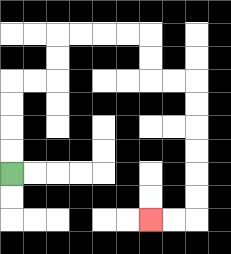{'start': '[0, 7]', 'end': '[6, 9]', 'path_directions': 'U,U,U,U,R,R,U,U,R,R,R,R,D,D,R,R,D,D,D,D,D,D,L,L', 'path_coordinates': '[[0, 7], [0, 6], [0, 5], [0, 4], [0, 3], [1, 3], [2, 3], [2, 2], [2, 1], [3, 1], [4, 1], [5, 1], [6, 1], [6, 2], [6, 3], [7, 3], [8, 3], [8, 4], [8, 5], [8, 6], [8, 7], [8, 8], [8, 9], [7, 9], [6, 9]]'}